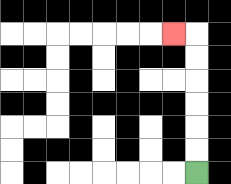{'start': '[8, 7]', 'end': '[7, 1]', 'path_directions': 'U,U,U,U,U,U,L', 'path_coordinates': '[[8, 7], [8, 6], [8, 5], [8, 4], [8, 3], [8, 2], [8, 1], [7, 1]]'}